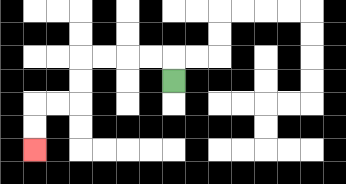{'start': '[7, 3]', 'end': '[1, 6]', 'path_directions': 'U,L,L,L,L,D,D,L,L,D,D', 'path_coordinates': '[[7, 3], [7, 2], [6, 2], [5, 2], [4, 2], [3, 2], [3, 3], [3, 4], [2, 4], [1, 4], [1, 5], [1, 6]]'}